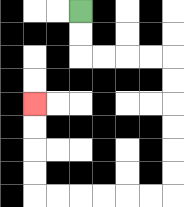{'start': '[3, 0]', 'end': '[1, 4]', 'path_directions': 'D,D,R,R,R,R,D,D,D,D,D,D,L,L,L,L,L,L,U,U,U,U', 'path_coordinates': '[[3, 0], [3, 1], [3, 2], [4, 2], [5, 2], [6, 2], [7, 2], [7, 3], [7, 4], [7, 5], [7, 6], [7, 7], [7, 8], [6, 8], [5, 8], [4, 8], [3, 8], [2, 8], [1, 8], [1, 7], [1, 6], [1, 5], [1, 4]]'}